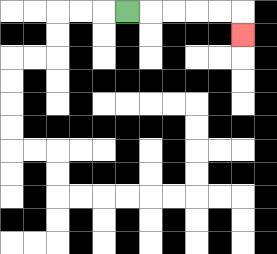{'start': '[5, 0]', 'end': '[10, 1]', 'path_directions': 'R,R,R,R,R,D', 'path_coordinates': '[[5, 0], [6, 0], [7, 0], [8, 0], [9, 0], [10, 0], [10, 1]]'}